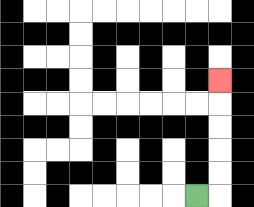{'start': '[8, 8]', 'end': '[9, 3]', 'path_directions': 'R,U,U,U,U,U', 'path_coordinates': '[[8, 8], [9, 8], [9, 7], [9, 6], [9, 5], [9, 4], [9, 3]]'}